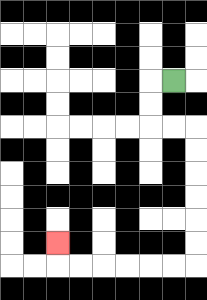{'start': '[7, 3]', 'end': '[2, 10]', 'path_directions': 'L,D,D,R,R,D,D,D,D,D,D,L,L,L,L,L,L,U', 'path_coordinates': '[[7, 3], [6, 3], [6, 4], [6, 5], [7, 5], [8, 5], [8, 6], [8, 7], [8, 8], [8, 9], [8, 10], [8, 11], [7, 11], [6, 11], [5, 11], [4, 11], [3, 11], [2, 11], [2, 10]]'}